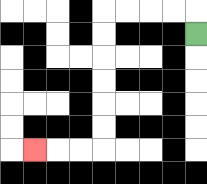{'start': '[8, 1]', 'end': '[1, 6]', 'path_directions': 'U,L,L,L,L,D,D,D,D,D,D,L,L,L', 'path_coordinates': '[[8, 1], [8, 0], [7, 0], [6, 0], [5, 0], [4, 0], [4, 1], [4, 2], [4, 3], [4, 4], [4, 5], [4, 6], [3, 6], [2, 6], [1, 6]]'}